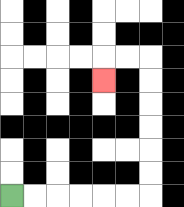{'start': '[0, 8]', 'end': '[4, 3]', 'path_directions': 'R,R,R,R,R,R,U,U,U,U,U,U,L,L,D', 'path_coordinates': '[[0, 8], [1, 8], [2, 8], [3, 8], [4, 8], [5, 8], [6, 8], [6, 7], [6, 6], [6, 5], [6, 4], [6, 3], [6, 2], [5, 2], [4, 2], [4, 3]]'}